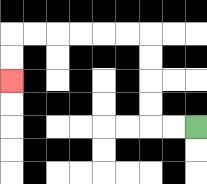{'start': '[8, 5]', 'end': '[0, 3]', 'path_directions': 'L,L,U,U,U,U,L,L,L,L,L,L,D,D', 'path_coordinates': '[[8, 5], [7, 5], [6, 5], [6, 4], [6, 3], [6, 2], [6, 1], [5, 1], [4, 1], [3, 1], [2, 1], [1, 1], [0, 1], [0, 2], [0, 3]]'}